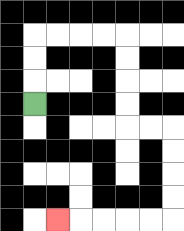{'start': '[1, 4]', 'end': '[2, 9]', 'path_directions': 'U,U,U,R,R,R,R,D,D,D,D,R,R,D,D,D,D,L,L,L,L,L', 'path_coordinates': '[[1, 4], [1, 3], [1, 2], [1, 1], [2, 1], [3, 1], [4, 1], [5, 1], [5, 2], [5, 3], [5, 4], [5, 5], [6, 5], [7, 5], [7, 6], [7, 7], [7, 8], [7, 9], [6, 9], [5, 9], [4, 9], [3, 9], [2, 9]]'}